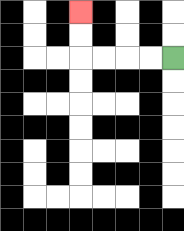{'start': '[7, 2]', 'end': '[3, 0]', 'path_directions': 'L,L,L,L,U,U', 'path_coordinates': '[[7, 2], [6, 2], [5, 2], [4, 2], [3, 2], [3, 1], [3, 0]]'}